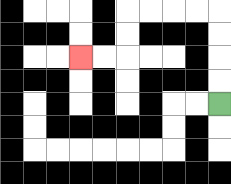{'start': '[9, 4]', 'end': '[3, 2]', 'path_directions': 'U,U,U,U,L,L,L,L,D,D,L,L', 'path_coordinates': '[[9, 4], [9, 3], [9, 2], [9, 1], [9, 0], [8, 0], [7, 0], [6, 0], [5, 0], [5, 1], [5, 2], [4, 2], [3, 2]]'}